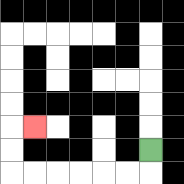{'start': '[6, 6]', 'end': '[1, 5]', 'path_directions': 'D,L,L,L,L,L,L,U,U,R', 'path_coordinates': '[[6, 6], [6, 7], [5, 7], [4, 7], [3, 7], [2, 7], [1, 7], [0, 7], [0, 6], [0, 5], [1, 5]]'}